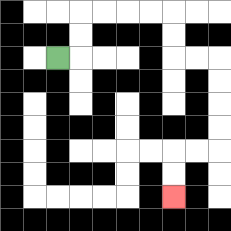{'start': '[2, 2]', 'end': '[7, 8]', 'path_directions': 'R,U,U,R,R,R,R,D,D,R,R,D,D,D,D,L,L,D,D', 'path_coordinates': '[[2, 2], [3, 2], [3, 1], [3, 0], [4, 0], [5, 0], [6, 0], [7, 0], [7, 1], [7, 2], [8, 2], [9, 2], [9, 3], [9, 4], [9, 5], [9, 6], [8, 6], [7, 6], [7, 7], [7, 8]]'}